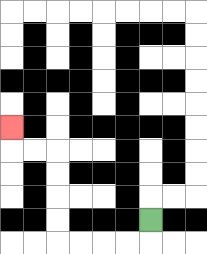{'start': '[6, 9]', 'end': '[0, 5]', 'path_directions': 'D,L,L,L,L,U,U,U,U,L,L,U', 'path_coordinates': '[[6, 9], [6, 10], [5, 10], [4, 10], [3, 10], [2, 10], [2, 9], [2, 8], [2, 7], [2, 6], [1, 6], [0, 6], [0, 5]]'}